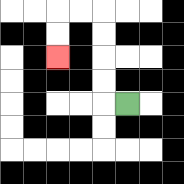{'start': '[5, 4]', 'end': '[2, 2]', 'path_directions': 'L,U,U,U,U,L,L,D,D', 'path_coordinates': '[[5, 4], [4, 4], [4, 3], [4, 2], [4, 1], [4, 0], [3, 0], [2, 0], [2, 1], [2, 2]]'}